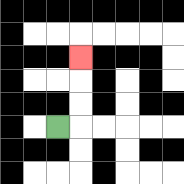{'start': '[2, 5]', 'end': '[3, 2]', 'path_directions': 'R,U,U,U', 'path_coordinates': '[[2, 5], [3, 5], [3, 4], [3, 3], [3, 2]]'}